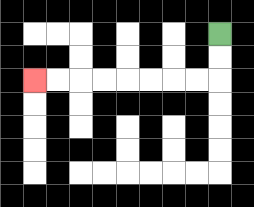{'start': '[9, 1]', 'end': '[1, 3]', 'path_directions': 'D,D,L,L,L,L,L,L,L,L', 'path_coordinates': '[[9, 1], [9, 2], [9, 3], [8, 3], [7, 3], [6, 3], [5, 3], [4, 3], [3, 3], [2, 3], [1, 3]]'}